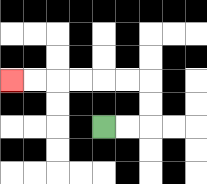{'start': '[4, 5]', 'end': '[0, 3]', 'path_directions': 'R,R,U,U,L,L,L,L,L,L', 'path_coordinates': '[[4, 5], [5, 5], [6, 5], [6, 4], [6, 3], [5, 3], [4, 3], [3, 3], [2, 3], [1, 3], [0, 3]]'}